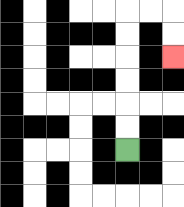{'start': '[5, 6]', 'end': '[7, 2]', 'path_directions': 'U,U,U,U,U,U,R,R,D,D', 'path_coordinates': '[[5, 6], [5, 5], [5, 4], [5, 3], [5, 2], [5, 1], [5, 0], [6, 0], [7, 0], [7, 1], [7, 2]]'}